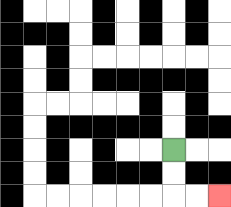{'start': '[7, 6]', 'end': '[9, 8]', 'path_directions': 'D,D,R,R', 'path_coordinates': '[[7, 6], [7, 7], [7, 8], [8, 8], [9, 8]]'}